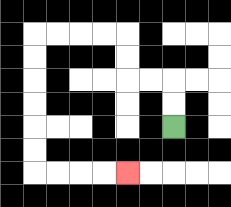{'start': '[7, 5]', 'end': '[5, 7]', 'path_directions': 'U,U,L,L,U,U,L,L,L,L,D,D,D,D,D,D,R,R,R,R', 'path_coordinates': '[[7, 5], [7, 4], [7, 3], [6, 3], [5, 3], [5, 2], [5, 1], [4, 1], [3, 1], [2, 1], [1, 1], [1, 2], [1, 3], [1, 4], [1, 5], [1, 6], [1, 7], [2, 7], [3, 7], [4, 7], [5, 7]]'}